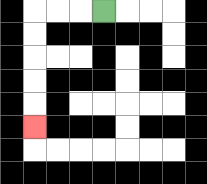{'start': '[4, 0]', 'end': '[1, 5]', 'path_directions': 'L,L,L,D,D,D,D,D', 'path_coordinates': '[[4, 0], [3, 0], [2, 0], [1, 0], [1, 1], [1, 2], [1, 3], [1, 4], [1, 5]]'}